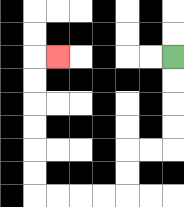{'start': '[7, 2]', 'end': '[2, 2]', 'path_directions': 'D,D,D,D,L,L,D,D,L,L,L,L,U,U,U,U,U,U,R', 'path_coordinates': '[[7, 2], [7, 3], [7, 4], [7, 5], [7, 6], [6, 6], [5, 6], [5, 7], [5, 8], [4, 8], [3, 8], [2, 8], [1, 8], [1, 7], [1, 6], [1, 5], [1, 4], [1, 3], [1, 2], [2, 2]]'}